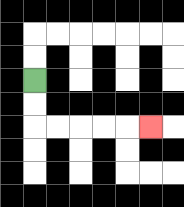{'start': '[1, 3]', 'end': '[6, 5]', 'path_directions': 'D,D,R,R,R,R,R', 'path_coordinates': '[[1, 3], [1, 4], [1, 5], [2, 5], [3, 5], [4, 5], [5, 5], [6, 5]]'}